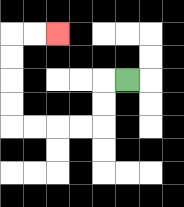{'start': '[5, 3]', 'end': '[2, 1]', 'path_directions': 'L,D,D,L,L,L,L,U,U,U,U,R,R', 'path_coordinates': '[[5, 3], [4, 3], [4, 4], [4, 5], [3, 5], [2, 5], [1, 5], [0, 5], [0, 4], [0, 3], [0, 2], [0, 1], [1, 1], [2, 1]]'}